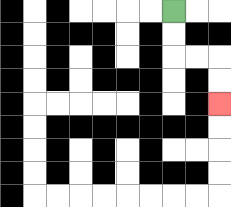{'start': '[7, 0]', 'end': '[9, 4]', 'path_directions': 'D,D,R,R,D,D', 'path_coordinates': '[[7, 0], [7, 1], [7, 2], [8, 2], [9, 2], [9, 3], [9, 4]]'}